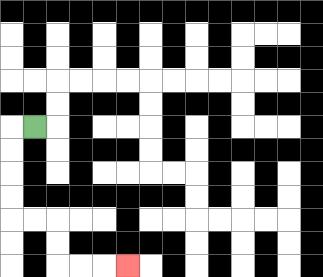{'start': '[1, 5]', 'end': '[5, 11]', 'path_directions': 'L,D,D,D,D,R,R,D,D,R,R,R', 'path_coordinates': '[[1, 5], [0, 5], [0, 6], [0, 7], [0, 8], [0, 9], [1, 9], [2, 9], [2, 10], [2, 11], [3, 11], [4, 11], [5, 11]]'}